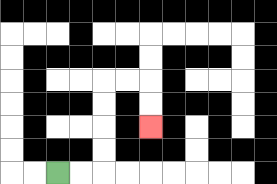{'start': '[2, 7]', 'end': '[6, 5]', 'path_directions': 'R,R,U,U,U,U,R,R,D,D', 'path_coordinates': '[[2, 7], [3, 7], [4, 7], [4, 6], [4, 5], [4, 4], [4, 3], [5, 3], [6, 3], [6, 4], [6, 5]]'}